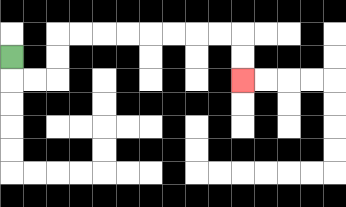{'start': '[0, 2]', 'end': '[10, 3]', 'path_directions': 'D,R,R,U,U,R,R,R,R,R,R,R,R,D,D', 'path_coordinates': '[[0, 2], [0, 3], [1, 3], [2, 3], [2, 2], [2, 1], [3, 1], [4, 1], [5, 1], [6, 1], [7, 1], [8, 1], [9, 1], [10, 1], [10, 2], [10, 3]]'}